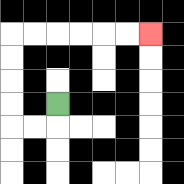{'start': '[2, 4]', 'end': '[6, 1]', 'path_directions': 'D,L,L,U,U,U,U,R,R,R,R,R,R', 'path_coordinates': '[[2, 4], [2, 5], [1, 5], [0, 5], [0, 4], [0, 3], [0, 2], [0, 1], [1, 1], [2, 1], [3, 1], [4, 1], [5, 1], [6, 1]]'}